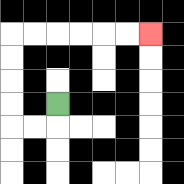{'start': '[2, 4]', 'end': '[6, 1]', 'path_directions': 'D,L,L,U,U,U,U,R,R,R,R,R,R', 'path_coordinates': '[[2, 4], [2, 5], [1, 5], [0, 5], [0, 4], [0, 3], [0, 2], [0, 1], [1, 1], [2, 1], [3, 1], [4, 1], [5, 1], [6, 1]]'}